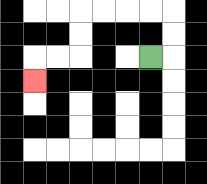{'start': '[6, 2]', 'end': '[1, 3]', 'path_directions': 'R,U,U,L,L,L,L,D,D,L,L,D', 'path_coordinates': '[[6, 2], [7, 2], [7, 1], [7, 0], [6, 0], [5, 0], [4, 0], [3, 0], [3, 1], [3, 2], [2, 2], [1, 2], [1, 3]]'}